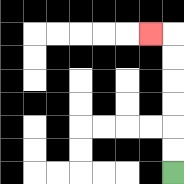{'start': '[7, 7]', 'end': '[6, 1]', 'path_directions': 'U,U,U,U,U,U,L', 'path_coordinates': '[[7, 7], [7, 6], [7, 5], [7, 4], [7, 3], [7, 2], [7, 1], [6, 1]]'}